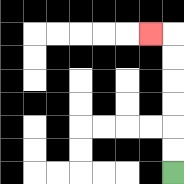{'start': '[7, 7]', 'end': '[6, 1]', 'path_directions': 'U,U,U,U,U,U,L', 'path_coordinates': '[[7, 7], [7, 6], [7, 5], [7, 4], [7, 3], [7, 2], [7, 1], [6, 1]]'}